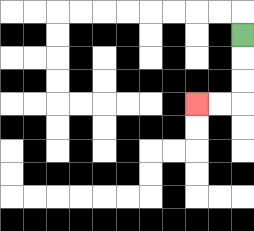{'start': '[10, 1]', 'end': '[8, 4]', 'path_directions': 'D,D,D,L,L', 'path_coordinates': '[[10, 1], [10, 2], [10, 3], [10, 4], [9, 4], [8, 4]]'}